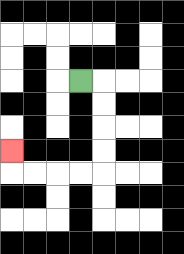{'start': '[3, 3]', 'end': '[0, 6]', 'path_directions': 'R,D,D,D,D,L,L,L,L,U', 'path_coordinates': '[[3, 3], [4, 3], [4, 4], [4, 5], [4, 6], [4, 7], [3, 7], [2, 7], [1, 7], [0, 7], [0, 6]]'}